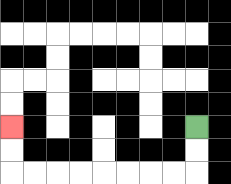{'start': '[8, 5]', 'end': '[0, 5]', 'path_directions': 'D,D,L,L,L,L,L,L,L,L,U,U', 'path_coordinates': '[[8, 5], [8, 6], [8, 7], [7, 7], [6, 7], [5, 7], [4, 7], [3, 7], [2, 7], [1, 7], [0, 7], [0, 6], [0, 5]]'}